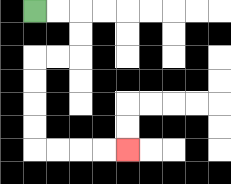{'start': '[1, 0]', 'end': '[5, 6]', 'path_directions': 'R,R,D,D,L,L,D,D,D,D,R,R,R,R', 'path_coordinates': '[[1, 0], [2, 0], [3, 0], [3, 1], [3, 2], [2, 2], [1, 2], [1, 3], [1, 4], [1, 5], [1, 6], [2, 6], [3, 6], [4, 6], [5, 6]]'}